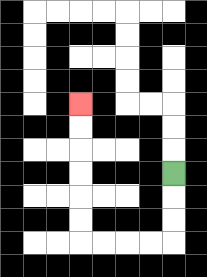{'start': '[7, 7]', 'end': '[3, 4]', 'path_directions': 'D,D,D,L,L,L,L,U,U,U,U,U,U', 'path_coordinates': '[[7, 7], [7, 8], [7, 9], [7, 10], [6, 10], [5, 10], [4, 10], [3, 10], [3, 9], [3, 8], [3, 7], [3, 6], [3, 5], [3, 4]]'}